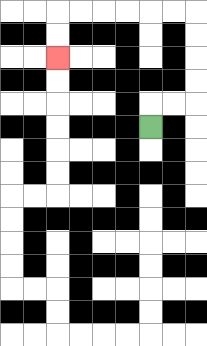{'start': '[6, 5]', 'end': '[2, 2]', 'path_directions': 'U,R,R,U,U,U,U,L,L,L,L,L,L,D,D', 'path_coordinates': '[[6, 5], [6, 4], [7, 4], [8, 4], [8, 3], [8, 2], [8, 1], [8, 0], [7, 0], [6, 0], [5, 0], [4, 0], [3, 0], [2, 0], [2, 1], [2, 2]]'}